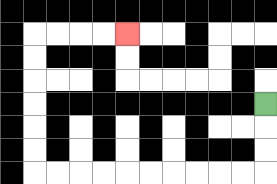{'start': '[11, 4]', 'end': '[5, 1]', 'path_directions': 'D,D,D,L,L,L,L,L,L,L,L,L,L,U,U,U,U,U,U,R,R,R,R', 'path_coordinates': '[[11, 4], [11, 5], [11, 6], [11, 7], [10, 7], [9, 7], [8, 7], [7, 7], [6, 7], [5, 7], [4, 7], [3, 7], [2, 7], [1, 7], [1, 6], [1, 5], [1, 4], [1, 3], [1, 2], [1, 1], [2, 1], [3, 1], [4, 1], [5, 1]]'}